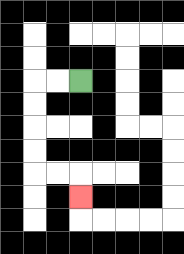{'start': '[3, 3]', 'end': '[3, 8]', 'path_directions': 'L,L,D,D,D,D,R,R,D', 'path_coordinates': '[[3, 3], [2, 3], [1, 3], [1, 4], [1, 5], [1, 6], [1, 7], [2, 7], [3, 7], [3, 8]]'}